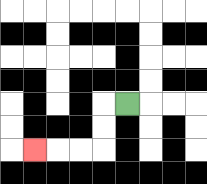{'start': '[5, 4]', 'end': '[1, 6]', 'path_directions': 'L,D,D,L,L,L', 'path_coordinates': '[[5, 4], [4, 4], [4, 5], [4, 6], [3, 6], [2, 6], [1, 6]]'}